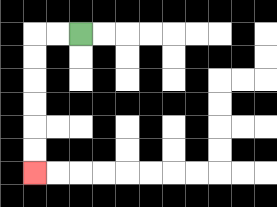{'start': '[3, 1]', 'end': '[1, 7]', 'path_directions': 'L,L,D,D,D,D,D,D', 'path_coordinates': '[[3, 1], [2, 1], [1, 1], [1, 2], [1, 3], [1, 4], [1, 5], [1, 6], [1, 7]]'}